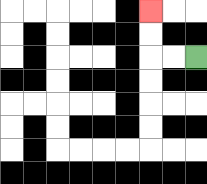{'start': '[8, 2]', 'end': '[6, 0]', 'path_directions': 'L,L,U,U', 'path_coordinates': '[[8, 2], [7, 2], [6, 2], [6, 1], [6, 0]]'}